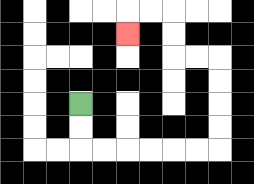{'start': '[3, 4]', 'end': '[5, 1]', 'path_directions': 'D,D,R,R,R,R,R,R,U,U,U,U,L,L,U,U,L,L,D', 'path_coordinates': '[[3, 4], [3, 5], [3, 6], [4, 6], [5, 6], [6, 6], [7, 6], [8, 6], [9, 6], [9, 5], [9, 4], [9, 3], [9, 2], [8, 2], [7, 2], [7, 1], [7, 0], [6, 0], [5, 0], [5, 1]]'}